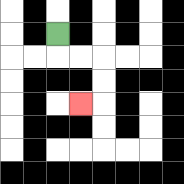{'start': '[2, 1]', 'end': '[3, 4]', 'path_directions': 'D,R,R,D,D,L', 'path_coordinates': '[[2, 1], [2, 2], [3, 2], [4, 2], [4, 3], [4, 4], [3, 4]]'}